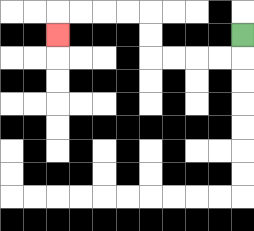{'start': '[10, 1]', 'end': '[2, 1]', 'path_directions': 'D,L,L,L,L,U,U,L,L,L,L,D', 'path_coordinates': '[[10, 1], [10, 2], [9, 2], [8, 2], [7, 2], [6, 2], [6, 1], [6, 0], [5, 0], [4, 0], [3, 0], [2, 0], [2, 1]]'}